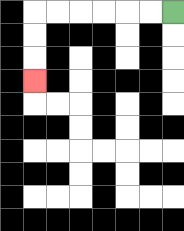{'start': '[7, 0]', 'end': '[1, 3]', 'path_directions': 'L,L,L,L,L,L,D,D,D', 'path_coordinates': '[[7, 0], [6, 0], [5, 0], [4, 0], [3, 0], [2, 0], [1, 0], [1, 1], [1, 2], [1, 3]]'}